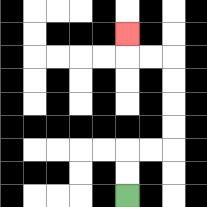{'start': '[5, 8]', 'end': '[5, 1]', 'path_directions': 'U,U,R,R,U,U,U,U,L,L,U', 'path_coordinates': '[[5, 8], [5, 7], [5, 6], [6, 6], [7, 6], [7, 5], [7, 4], [7, 3], [7, 2], [6, 2], [5, 2], [5, 1]]'}